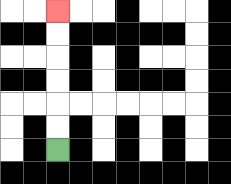{'start': '[2, 6]', 'end': '[2, 0]', 'path_directions': 'U,U,U,U,U,U', 'path_coordinates': '[[2, 6], [2, 5], [2, 4], [2, 3], [2, 2], [2, 1], [2, 0]]'}